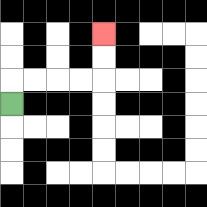{'start': '[0, 4]', 'end': '[4, 1]', 'path_directions': 'U,R,R,R,R,U,U', 'path_coordinates': '[[0, 4], [0, 3], [1, 3], [2, 3], [3, 3], [4, 3], [4, 2], [4, 1]]'}